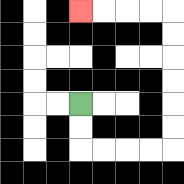{'start': '[3, 4]', 'end': '[3, 0]', 'path_directions': 'D,D,R,R,R,R,U,U,U,U,U,U,L,L,L,L', 'path_coordinates': '[[3, 4], [3, 5], [3, 6], [4, 6], [5, 6], [6, 6], [7, 6], [7, 5], [7, 4], [7, 3], [7, 2], [7, 1], [7, 0], [6, 0], [5, 0], [4, 0], [3, 0]]'}